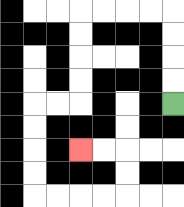{'start': '[7, 4]', 'end': '[3, 6]', 'path_directions': 'U,U,U,U,L,L,L,L,D,D,D,D,L,L,D,D,D,D,R,R,R,R,U,U,L,L', 'path_coordinates': '[[7, 4], [7, 3], [7, 2], [7, 1], [7, 0], [6, 0], [5, 0], [4, 0], [3, 0], [3, 1], [3, 2], [3, 3], [3, 4], [2, 4], [1, 4], [1, 5], [1, 6], [1, 7], [1, 8], [2, 8], [3, 8], [4, 8], [5, 8], [5, 7], [5, 6], [4, 6], [3, 6]]'}